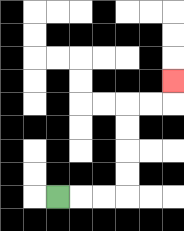{'start': '[2, 8]', 'end': '[7, 3]', 'path_directions': 'R,R,R,U,U,U,U,R,R,U', 'path_coordinates': '[[2, 8], [3, 8], [4, 8], [5, 8], [5, 7], [5, 6], [5, 5], [5, 4], [6, 4], [7, 4], [7, 3]]'}